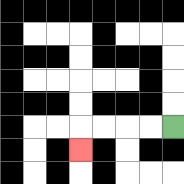{'start': '[7, 5]', 'end': '[3, 6]', 'path_directions': 'L,L,L,L,D', 'path_coordinates': '[[7, 5], [6, 5], [5, 5], [4, 5], [3, 5], [3, 6]]'}